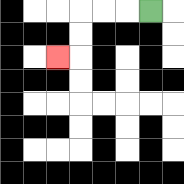{'start': '[6, 0]', 'end': '[2, 2]', 'path_directions': 'L,L,L,D,D,L', 'path_coordinates': '[[6, 0], [5, 0], [4, 0], [3, 0], [3, 1], [3, 2], [2, 2]]'}